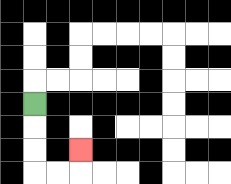{'start': '[1, 4]', 'end': '[3, 6]', 'path_directions': 'D,D,D,R,R,U', 'path_coordinates': '[[1, 4], [1, 5], [1, 6], [1, 7], [2, 7], [3, 7], [3, 6]]'}